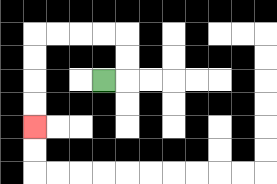{'start': '[4, 3]', 'end': '[1, 5]', 'path_directions': 'R,U,U,L,L,L,L,D,D,D,D', 'path_coordinates': '[[4, 3], [5, 3], [5, 2], [5, 1], [4, 1], [3, 1], [2, 1], [1, 1], [1, 2], [1, 3], [1, 4], [1, 5]]'}